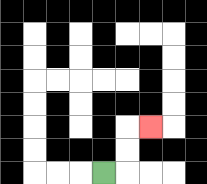{'start': '[4, 7]', 'end': '[6, 5]', 'path_directions': 'R,U,U,R', 'path_coordinates': '[[4, 7], [5, 7], [5, 6], [5, 5], [6, 5]]'}